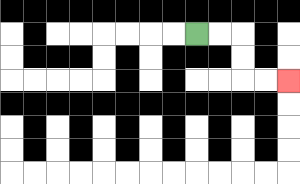{'start': '[8, 1]', 'end': '[12, 3]', 'path_directions': 'R,R,D,D,R,R', 'path_coordinates': '[[8, 1], [9, 1], [10, 1], [10, 2], [10, 3], [11, 3], [12, 3]]'}